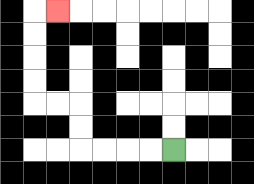{'start': '[7, 6]', 'end': '[2, 0]', 'path_directions': 'L,L,L,L,U,U,L,L,U,U,U,U,R', 'path_coordinates': '[[7, 6], [6, 6], [5, 6], [4, 6], [3, 6], [3, 5], [3, 4], [2, 4], [1, 4], [1, 3], [1, 2], [1, 1], [1, 0], [2, 0]]'}